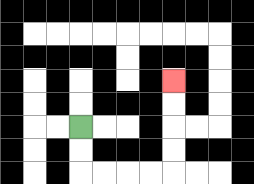{'start': '[3, 5]', 'end': '[7, 3]', 'path_directions': 'D,D,R,R,R,R,U,U,U,U', 'path_coordinates': '[[3, 5], [3, 6], [3, 7], [4, 7], [5, 7], [6, 7], [7, 7], [7, 6], [7, 5], [7, 4], [7, 3]]'}